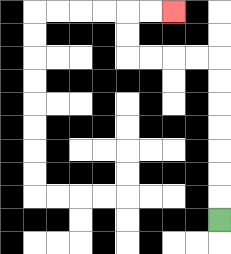{'start': '[9, 9]', 'end': '[7, 0]', 'path_directions': 'U,U,U,U,U,U,U,L,L,L,L,U,U,R,R', 'path_coordinates': '[[9, 9], [9, 8], [9, 7], [9, 6], [9, 5], [9, 4], [9, 3], [9, 2], [8, 2], [7, 2], [6, 2], [5, 2], [5, 1], [5, 0], [6, 0], [7, 0]]'}